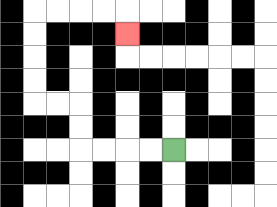{'start': '[7, 6]', 'end': '[5, 1]', 'path_directions': 'L,L,L,L,U,U,L,L,U,U,U,U,R,R,R,R,D', 'path_coordinates': '[[7, 6], [6, 6], [5, 6], [4, 6], [3, 6], [3, 5], [3, 4], [2, 4], [1, 4], [1, 3], [1, 2], [1, 1], [1, 0], [2, 0], [3, 0], [4, 0], [5, 0], [5, 1]]'}